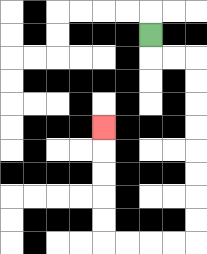{'start': '[6, 1]', 'end': '[4, 5]', 'path_directions': 'D,R,R,D,D,D,D,D,D,D,D,L,L,L,L,U,U,U,U,U', 'path_coordinates': '[[6, 1], [6, 2], [7, 2], [8, 2], [8, 3], [8, 4], [8, 5], [8, 6], [8, 7], [8, 8], [8, 9], [8, 10], [7, 10], [6, 10], [5, 10], [4, 10], [4, 9], [4, 8], [4, 7], [4, 6], [4, 5]]'}